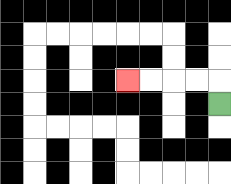{'start': '[9, 4]', 'end': '[5, 3]', 'path_directions': 'U,L,L,L,L', 'path_coordinates': '[[9, 4], [9, 3], [8, 3], [7, 3], [6, 3], [5, 3]]'}